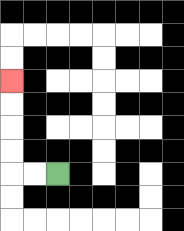{'start': '[2, 7]', 'end': '[0, 3]', 'path_directions': 'L,L,U,U,U,U', 'path_coordinates': '[[2, 7], [1, 7], [0, 7], [0, 6], [0, 5], [0, 4], [0, 3]]'}